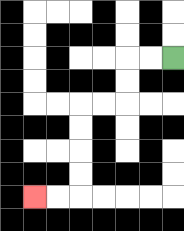{'start': '[7, 2]', 'end': '[1, 8]', 'path_directions': 'L,L,D,D,L,L,D,D,D,D,L,L', 'path_coordinates': '[[7, 2], [6, 2], [5, 2], [5, 3], [5, 4], [4, 4], [3, 4], [3, 5], [3, 6], [3, 7], [3, 8], [2, 8], [1, 8]]'}